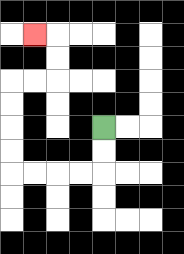{'start': '[4, 5]', 'end': '[1, 1]', 'path_directions': 'D,D,L,L,L,L,U,U,U,U,R,R,U,U,L', 'path_coordinates': '[[4, 5], [4, 6], [4, 7], [3, 7], [2, 7], [1, 7], [0, 7], [0, 6], [0, 5], [0, 4], [0, 3], [1, 3], [2, 3], [2, 2], [2, 1], [1, 1]]'}